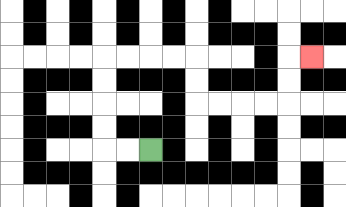{'start': '[6, 6]', 'end': '[13, 2]', 'path_directions': 'L,L,U,U,U,U,R,R,R,R,D,D,R,R,R,R,U,U,R', 'path_coordinates': '[[6, 6], [5, 6], [4, 6], [4, 5], [4, 4], [4, 3], [4, 2], [5, 2], [6, 2], [7, 2], [8, 2], [8, 3], [8, 4], [9, 4], [10, 4], [11, 4], [12, 4], [12, 3], [12, 2], [13, 2]]'}